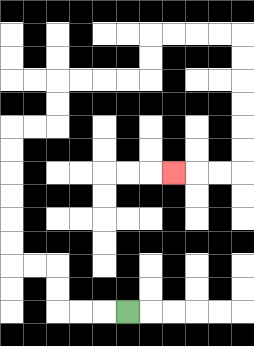{'start': '[5, 13]', 'end': '[7, 7]', 'path_directions': 'L,L,L,U,U,L,L,U,U,U,U,U,U,R,R,U,U,R,R,R,R,U,U,R,R,R,R,D,D,D,D,D,D,L,L,L', 'path_coordinates': '[[5, 13], [4, 13], [3, 13], [2, 13], [2, 12], [2, 11], [1, 11], [0, 11], [0, 10], [0, 9], [0, 8], [0, 7], [0, 6], [0, 5], [1, 5], [2, 5], [2, 4], [2, 3], [3, 3], [4, 3], [5, 3], [6, 3], [6, 2], [6, 1], [7, 1], [8, 1], [9, 1], [10, 1], [10, 2], [10, 3], [10, 4], [10, 5], [10, 6], [10, 7], [9, 7], [8, 7], [7, 7]]'}